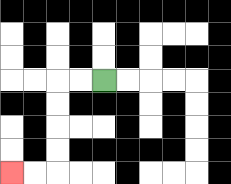{'start': '[4, 3]', 'end': '[0, 7]', 'path_directions': 'L,L,D,D,D,D,L,L', 'path_coordinates': '[[4, 3], [3, 3], [2, 3], [2, 4], [2, 5], [2, 6], [2, 7], [1, 7], [0, 7]]'}